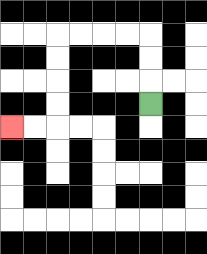{'start': '[6, 4]', 'end': '[0, 5]', 'path_directions': 'U,U,U,L,L,L,L,D,D,D,D,L,L', 'path_coordinates': '[[6, 4], [6, 3], [6, 2], [6, 1], [5, 1], [4, 1], [3, 1], [2, 1], [2, 2], [2, 3], [2, 4], [2, 5], [1, 5], [0, 5]]'}